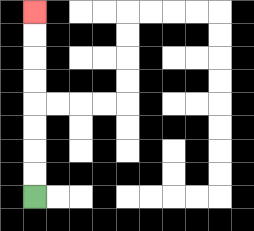{'start': '[1, 8]', 'end': '[1, 0]', 'path_directions': 'U,U,U,U,U,U,U,U', 'path_coordinates': '[[1, 8], [1, 7], [1, 6], [1, 5], [1, 4], [1, 3], [1, 2], [1, 1], [1, 0]]'}